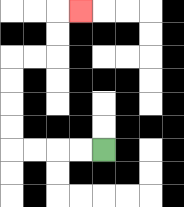{'start': '[4, 6]', 'end': '[3, 0]', 'path_directions': 'L,L,L,L,U,U,U,U,R,R,U,U,R', 'path_coordinates': '[[4, 6], [3, 6], [2, 6], [1, 6], [0, 6], [0, 5], [0, 4], [0, 3], [0, 2], [1, 2], [2, 2], [2, 1], [2, 0], [3, 0]]'}